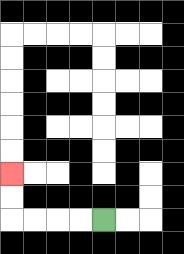{'start': '[4, 9]', 'end': '[0, 7]', 'path_directions': 'L,L,L,L,U,U', 'path_coordinates': '[[4, 9], [3, 9], [2, 9], [1, 9], [0, 9], [0, 8], [0, 7]]'}